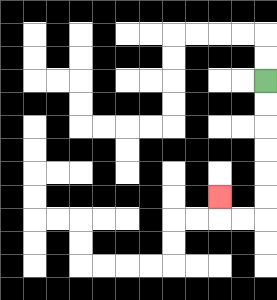{'start': '[11, 3]', 'end': '[9, 8]', 'path_directions': 'D,D,D,D,D,D,L,L,U', 'path_coordinates': '[[11, 3], [11, 4], [11, 5], [11, 6], [11, 7], [11, 8], [11, 9], [10, 9], [9, 9], [9, 8]]'}